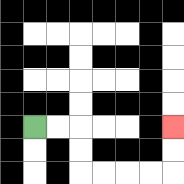{'start': '[1, 5]', 'end': '[7, 5]', 'path_directions': 'R,R,D,D,R,R,R,R,U,U', 'path_coordinates': '[[1, 5], [2, 5], [3, 5], [3, 6], [3, 7], [4, 7], [5, 7], [6, 7], [7, 7], [7, 6], [7, 5]]'}